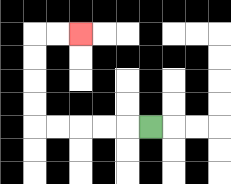{'start': '[6, 5]', 'end': '[3, 1]', 'path_directions': 'L,L,L,L,L,U,U,U,U,R,R', 'path_coordinates': '[[6, 5], [5, 5], [4, 5], [3, 5], [2, 5], [1, 5], [1, 4], [1, 3], [1, 2], [1, 1], [2, 1], [3, 1]]'}